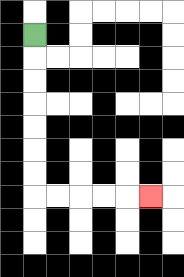{'start': '[1, 1]', 'end': '[6, 8]', 'path_directions': 'D,D,D,D,D,D,D,R,R,R,R,R', 'path_coordinates': '[[1, 1], [1, 2], [1, 3], [1, 4], [1, 5], [1, 6], [1, 7], [1, 8], [2, 8], [3, 8], [4, 8], [5, 8], [6, 8]]'}